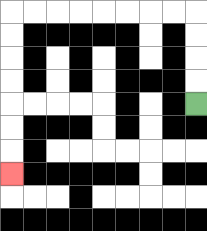{'start': '[8, 4]', 'end': '[0, 7]', 'path_directions': 'U,U,U,U,L,L,L,L,L,L,L,L,D,D,D,D,D,D,D', 'path_coordinates': '[[8, 4], [8, 3], [8, 2], [8, 1], [8, 0], [7, 0], [6, 0], [5, 0], [4, 0], [3, 0], [2, 0], [1, 0], [0, 0], [0, 1], [0, 2], [0, 3], [0, 4], [0, 5], [0, 6], [0, 7]]'}